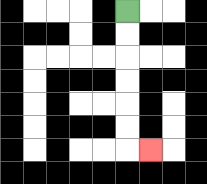{'start': '[5, 0]', 'end': '[6, 6]', 'path_directions': 'D,D,D,D,D,D,R', 'path_coordinates': '[[5, 0], [5, 1], [5, 2], [5, 3], [5, 4], [5, 5], [5, 6], [6, 6]]'}